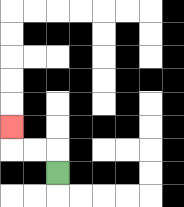{'start': '[2, 7]', 'end': '[0, 5]', 'path_directions': 'U,L,L,U', 'path_coordinates': '[[2, 7], [2, 6], [1, 6], [0, 6], [0, 5]]'}